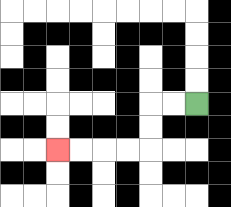{'start': '[8, 4]', 'end': '[2, 6]', 'path_directions': 'L,L,D,D,L,L,L,L', 'path_coordinates': '[[8, 4], [7, 4], [6, 4], [6, 5], [6, 6], [5, 6], [4, 6], [3, 6], [2, 6]]'}